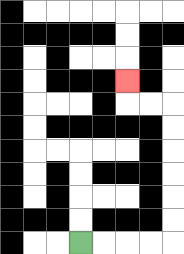{'start': '[3, 10]', 'end': '[5, 3]', 'path_directions': 'R,R,R,R,U,U,U,U,U,U,L,L,U', 'path_coordinates': '[[3, 10], [4, 10], [5, 10], [6, 10], [7, 10], [7, 9], [7, 8], [7, 7], [7, 6], [7, 5], [7, 4], [6, 4], [5, 4], [5, 3]]'}